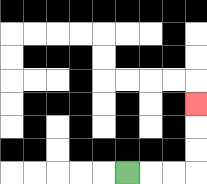{'start': '[5, 7]', 'end': '[8, 4]', 'path_directions': 'R,R,R,U,U,U', 'path_coordinates': '[[5, 7], [6, 7], [7, 7], [8, 7], [8, 6], [8, 5], [8, 4]]'}